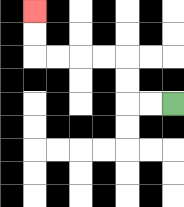{'start': '[7, 4]', 'end': '[1, 0]', 'path_directions': 'L,L,U,U,L,L,L,L,U,U', 'path_coordinates': '[[7, 4], [6, 4], [5, 4], [5, 3], [5, 2], [4, 2], [3, 2], [2, 2], [1, 2], [1, 1], [1, 0]]'}